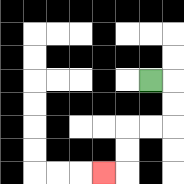{'start': '[6, 3]', 'end': '[4, 7]', 'path_directions': 'R,D,D,L,L,D,D,L', 'path_coordinates': '[[6, 3], [7, 3], [7, 4], [7, 5], [6, 5], [5, 5], [5, 6], [5, 7], [4, 7]]'}